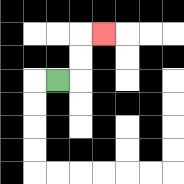{'start': '[2, 3]', 'end': '[4, 1]', 'path_directions': 'R,U,U,R', 'path_coordinates': '[[2, 3], [3, 3], [3, 2], [3, 1], [4, 1]]'}